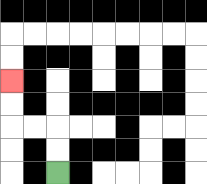{'start': '[2, 7]', 'end': '[0, 3]', 'path_directions': 'U,U,L,L,U,U', 'path_coordinates': '[[2, 7], [2, 6], [2, 5], [1, 5], [0, 5], [0, 4], [0, 3]]'}